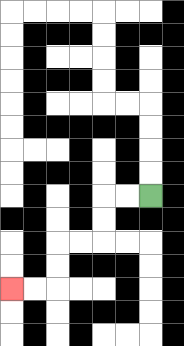{'start': '[6, 8]', 'end': '[0, 12]', 'path_directions': 'L,L,D,D,L,L,D,D,L,L', 'path_coordinates': '[[6, 8], [5, 8], [4, 8], [4, 9], [4, 10], [3, 10], [2, 10], [2, 11], [2, 12], [1, 12], [0, 12]]'}